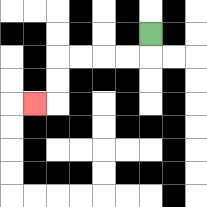{'start': '[6, 1]', 'end': '[1, 4]', 'path_directions': 'D,L,L,L,L,D,D,L', 'path_coordinates': '[[6, 1], [6, 2], [5, 2], [4, 2], [3, 2], [2, 2], [2, 3], [2, 4], [1, 4]]'}